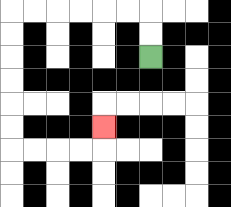{'start': '[6, 2]', 'end': '[4, 5]', 'path_directions': 'U,U,L,L,L,L,L,L,D,D,D,D,D,D,R,R,R,R,U', 'path_coordinates': '[[6, 2], [6, 1], [6, 0], [5, 0], [4, 0], [3, 0], [2, 0], [1, 0], [0, 0], [0, 1], [0, 2], [0, 3], [0, 4], [0, 5], [0, 6], [1, 6], [2, 6], [3, 6], [4, 6], [4, 5]]'}